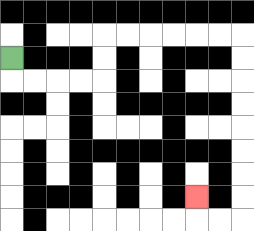{'start': '[0, 2]', 'end': '[8, 8]', 'path_directions': 'D,R,R,R,R,U,U,R,R,R,R,R,R,D,D,D,D,D,D,D,D,L,L,U', 'path_coordinates': '[[0, 2], [0, 3], [1, 3], [2, 3], [3, 3], [4, 3], [4, 2], [4, 1], [5, 1], [6, 1], [7, 1], [8, 1], [9, 1], [10, 1], [10, 2], [10, 3], [10, 4], [10, 5], [10, 6], [10, 7], [10, 8], [10, 9], [9, 9], [8, 9], [8, 8]]'}